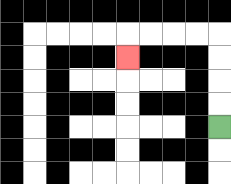{'start': '[9, 5]', 'end': '[5, 2]', 'path_directions': 'U,U,U,U,L,L,L,L,D', 'path_coordinates': '[[9, 5], [9, 4], [9, 3], [9, 2], [9, 1], [8, 1], [7, 1], [6, 1], [5, 1], [5, 2]]'}